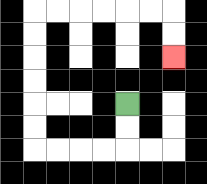{'start': '[5, 4]', 'end': '[7, 2]', 'path_directions': 'D,D,L,L,L,L,U,U,U,U,U,U,R,R,R,R,R,R,D,D', 'path_coordinates': '[[5, 4], [5, 5], [5, 6], [4, 6], [3, 6], [2, 6], [1, 6], [1, 5], [1, 4], [1, 3], [1, 2], [1, 1], [1, 0], [2, 0], [3, 0], [4, 0], [5, 0], [6, 0], [7, 0], [7, 1], [7, 2]]'}